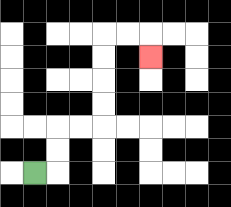{'start': '[1, 7]', 'end': '[6, 2]', 'path_directions': 'R,U,U,R,R,U,U,U,U,R,R,D', 'path_coordinates': '[[1, 7], [2, 7], [2, 6], [2, 5], [3, 5], [4, 5], [4, 4], [4, 3], [4, 2], [4, 1], [5, 1], [6, 1], [6, 2]]'}